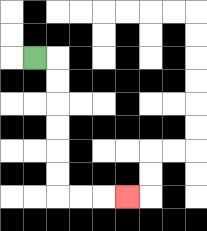{'start': '[1, 2]', 'end': '[5, 8]', 'path_directions': 'R,D,D,D,D,D,D,R,R,R', 'path_coordinates': '[[1, 2], [2, 2], [2, 3], [2, 4], [2, 5], [2, 6], [2, 7], [2, 8], [3, 8], [4, 8], [5, 8]]'}